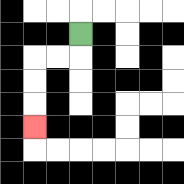{'start': '[3, 1]', 'end': '[1, 5]', 'path_directions': 'D,L,L,D,D,D', 'path_coordinates': '[[3, 1], [3, 2], [2, 2], [1, 2], [1, 3], [1, 4], [1, 5]]'}